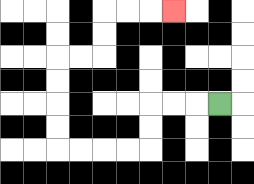{'start': '[9, 4]', 'end': '[7, 0]', 'path_directions': 'L,L,L,D,D,L,L,L,L,U,U,U,U,R,R,U,U,R,R,R', 'path_coordinates': '[[9, 4], [8, 4], [7, 4], [6, 4], [6, 5], [6, 6], [5, 6], [4, 6], [3, 6], [2, 6], [2, 5], [2, 4], [2, 3], [2, 2], [3, 2], [4, 2], [4, 1], [4, 0], [5, 0], [6, 0], [7, 0]]'}